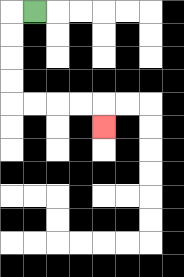{'start': '[1, 0]', 'end': '[4, 5]', 'path_directions': 'L,D,D,D,D,R,R,R,R,D', 'path_coordinates': '[[1, 0], [0, 0], [0, 1], [0, 2], [0, 3], [0, 4], [1, 4], [2, 4], [3, 4], [4, 4], [4, 5]]'}